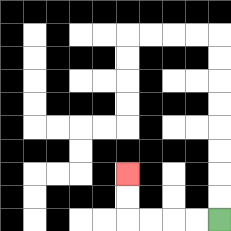{'start': '[9, 9]', 'end': '[5, 7]', 'path_directions': 'L,L,L,L,U,U', 'path_coordinates': '[[9, 9], [8, 9], [7, 9], [6, 9], [5, 9], [5, 8], [5, 7]]'}